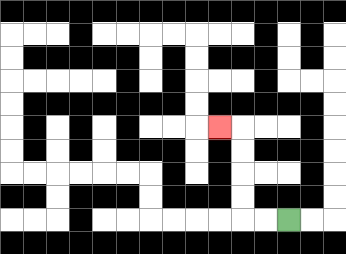{'start': '[12, 9]', 'end': '[9, 5]', 'path_directions': 'L,L,U,U,U,U,L', 'path_coordinates': '[[12, 9], [11, 9], [10, 9], [10, 8], [10, 7], [10, 6], [10, 5], [9, 5]]'}